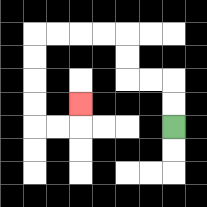{'start': '[7, 5]', 'end': '[3, 4]', 'path_directions': 'U,U,L,L,U,U,L,L,L,L,D,D,D,D,R,R,U', 'path_coordinates': '[[7, 5], [7, 4], [7, 3], [6, 3], [5, 3], [5, 2], [5, 1], [4, 1], [3, 1], [2, 1], [1, 1], [1, 2], [1, 3], [1, 4], [1, 5], [2, 5], [3, 5], [3, 4]]'}